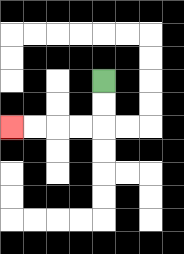{'start': '[4, 3]', 'end': '[0, 5]', 'path_directions': 'D,D,L,L,L,L', 'path_coordinates': '[[4, 3], [4, 4], [4, 5], [3, 5], [2, 5], [1, 5], [0, 5]]'}